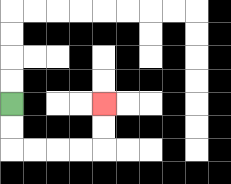{'start': '[0, 4]', 'end': '[4, 4]', 'path_directions': 'D,D,R,R,R,R,U,U', 'path_coordinates': '[[0, 4], [0, 5], [0, 6], [1, 6], [2, 6], [3, 6], [4, 6], [4, 5], [4, 4]]'}